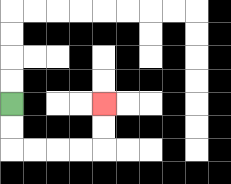{'start': '[0, 4]', 'end': '[4, 4]', 'path_directions': 'D,D,R,R,R,R,U,U', 'path_coordinates': '[[0, 4], [0, 5], [0, 6], [1, 6], [2, 6], [3, 6], [4, 6], [4, 5], [4, 4]]'}